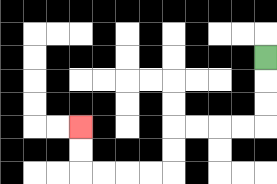{'start': '[11, 2]', 'end': '[3, 5]', 'path_directions': 'D,D,D,L,L,L,L,D,D,L,L,L,L,U,U', 'path_coordinates': '[[11, 2], [11, 3], [11, 4], [11, 5], [10, 5], [9, 5], [8, 5], [7, 5], [7, 6], [7, 7], [6, 7], [5, 7], [4, 7], [3, 7], [3, 6], [3, 5]]'}